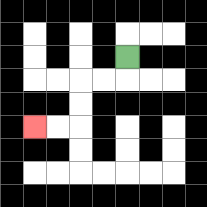{'start': '[5, 2]', 'end': '[1, 5]', 'path_directions': 'D,L,L,D,D,L,L', 'path_coordinates': '[[5, 2], [5, 3], [4, 3], [3, 3], [3, 4], [3, 5], [2, 5], [1, 5]]'}